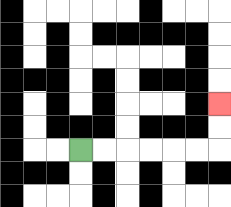{'start': '[3, 6]', 'end': '[9, 4]', 'path_directions': 'R,R,R,R,R,R,U,U', 'path_coordinates': '[[3, 6], [4, 6], [5, 6], [6, 6], [7, 6], [8, 6], [9, 6], [9, 5], [9, 4]]'}